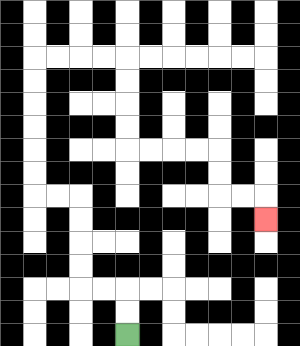{'start': '[5, 14]', 'end': '[11, 9]', 'path_directions': 'U,U,L,L,U,U,U,U,L,L,U,U,U,U,U,U,R,R,R,R,D,D,D,D,R,R,R,R,D,D,R,R,D', 'path_coordinates': '[[5, 14], [5, 13], [5, 12], [4, 12], [3, 12], [3, 11], [3, 10], [3, 9], [3, 8], [2, 8], [1, 8], [1, 7], [1, 6], [1, 5], [1, 4], [1, 3], [1, 2], [2, 2], [3, 2], [4, 2], [5, 2], [5, 3], [5, 4], [5, 5], [5, 6], [6, 6], [7, 6], [8, 6], [9, 6], [9, 7], [9, 8], [10, 8], [11, 8], [11, 9]]'}